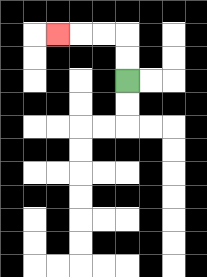{'start': '[5, 3]', 'end': '[2, 1]', 'path_directions': 'U,U,L,L,L', 'path_coordinates': '[[5, 3], [5, 2], [5, 1], [4, 1], [3, 1], [2, 1]]'}